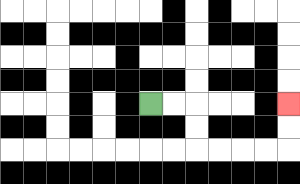{'start': '[6, 4]', 'end': '[12, 4]', 'path_directions': 'R,R,D,D,R,R,R,R,U,U', 'path_coordinates': '[[6, 4], [7, 4], [8, 4], [8, 5], [8, 6], [9, 6], [10, 6], [11, 6], [12, 6], [12, 5], [12, 4]]'}